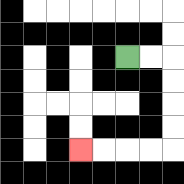{'start': '[5, 2]', 'end': '[3, 6]', 'path_directions': 'R,R,D,D,D,D,L,L,L,L', 'path_coordinates': '[[5, 2], [6, 2], [7, 2], [7, 3], [7, 4], [7, 5], [7, 6], [6, 6], [5, 6], [4, 6], [3, 6]]'}